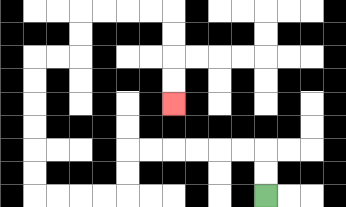{'start': '[11, 8]', 'end': '[7, 4]', 'path_directions': 'U,U,L,L,L,L,L,L,D,D,L,L,L,L,U,U,U,U,U,U,R,R,U,U,R,R,R,R,D,D,D,D', 'path_coordinates': '[[11, 8], [11, 7], [11, 6], [10, 6], [9, 6], [8, 6], [7, 6], [6, 6], [5, 6], [5, 7], [5, 8], [4, 8], [3, 8], [2, 8], [1, 8], [1, 7], [1, 6], [1, 5], [1, 4], [1, 3], [1, 2], [2, 2], [3, 2], [3, 1], [3, 0], [4, 0], [5, 0], [6, 0], [7, 0], [7, 1], [7, 2], [7, 3], [7, 4]]'}